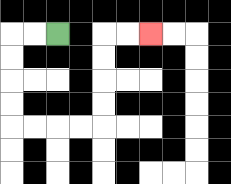{'start': '[2, 1]', 'end': '[6, 1]', 'path_directions': 'L,L,D,D,D,D,R,R,R,R,U,U,U,U,R,R', 'path_coordinates': '[[2, 1], [1, 1], [0, 1], [0, 2], [0, 3], [0, 4], [0, 5], [1, 5], [2, 5], [3, 5], [4, 5], [4, 4], [4, 3], [4, 2], [4, 1], [5, 1], [6, 1]]'}